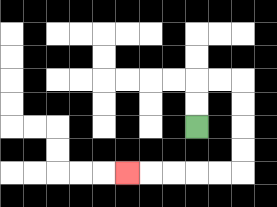{'start': '[8, 5]', 'end': '[5, 7]', 'path_directions': 'U,U,R,R,D,D,D,D,L,L,L,L,L', 'path_coordinates': '[[8, 5], [8, 4], [8, 3], [9, 3], [10, 3], [10, 4], [10, 5], [10, 6], [10, 7], [9, 7], [8, 7], [7, 7], [6, 7], [5, 7]]'}